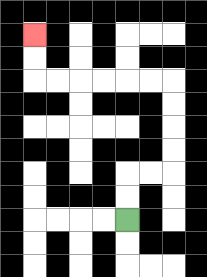{'start': '[5, 9]', 'end': '[1, 1]', 'path_directions': 'U,U,R,R,U,U,U,U,L,L,L,L,L,L,U,U', 'path_coordinates': '[[5, 9], [5, 8], [5, 7], [6, 7], [7, 7], [7, 6], [7, 5], [7, 4], [7, 3], [6, 3], [5, 3], [4, 3], [3, 3], [2, 3], [1, 3], [1, 2], [1, 1]]'}